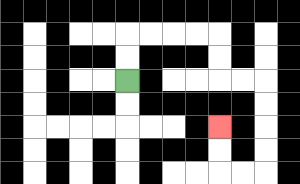{'start': '[5, 3]', 'end': '[9, 5]', 'path_directions': 'U,U,R,R,R,R,D,D,R,R,D,D,D,D,L,L,U,U', 'path_coordinates': '[[5, 3], [5, 2], [5, 1], [6, 1], [7, 1], [8, 1], [9, 1], [9, 2], [9, 3], [10, 3], [11, 3], [11, 4], [11, 5], [11, 6], [11, 7], [10, 7], [9, 7], [9, 6], [9, 5]]'}